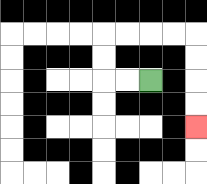{'start': '[6, 3]', 'end': '[8, 5]', 'path_directions': 'L,L,U,U,R,R,R,R,D,D,D,D', 'path_coordinates': '[[6, 3], [5, 3], [4, 3], [4, 2], [4, 1], [5, 1], [6, 1], [7, 1], [8, 1], [8, 2], [8, 3], [8, 4], [8, 5]]'}